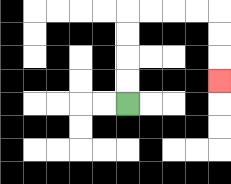{'start': '[5, 4]', 'end': '[9, 3]', 'path_directions': 'U,U,U,U,R,R,R,R,D,D,D', 'path_coordinates': '[[5, 4], [5, 3], [5, 2], [5, 1], [5, 0], [6, 0], [7, 0], [8, 0], [9, 0], [9, 1], [9, 2], [9, 3]]'}